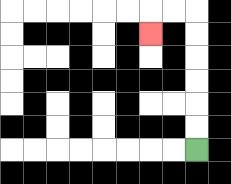{'start': '[8, 6]', 'end': '[6, 1]', 'path_directions': 'U,U,U,U,U,U,L,L,D', 'path_coordinates': '[[8, 6], [8, 5], [8, 4], [8, 3], [8, 2], [8, 1], [8, 0], [7, 0], [6, 0], [6, 1]]'}